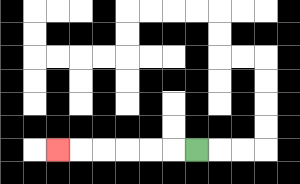{'start': '[8, 6]', 'end': '[2, 6]', 'path_directions': 'L,L,L,L,L,L', 'path_coordinates': '[[8, 6], [7, 6], [6, 6], [5, 6], [4, 6], [3, 6], [2, 6]]'}